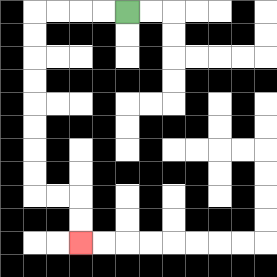{'start': '[5, 0]', 'end': '[3, 10]', 'path_directions': 'L,L,L,L,D,D,D,D,D,D,D,D,R,R,D,D', 'path_coordinates': '[[5, 0], [4, 0], [3, 0], [2, 0], [1, 0], [1, 1], [1, 2], [1, 3], [1, 4], [1, 5], [1, 6], [1, 7], [1, 8], [2, 8], [3, 8], [3, 9], [3, 10]]'}